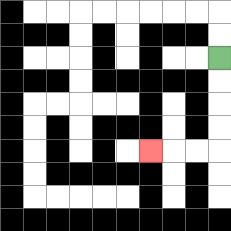{'start': '[9, 2]', 'end': '[6, 6]', 'path_directions': 'D,D,D,D,L,L,L', 'path_coordinates': '[[9, 2], [9, 3], [9, 4], [9, 5], [9, 6], [8, 6], [7, 6], [6, 6]]'}